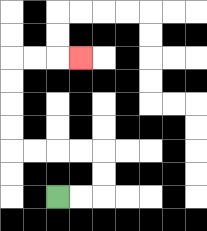{'start': '[2, 8]', 'end': '[3, 2]', 'path_directions': 'R,R,U,U,L,L,L,L,U,U,U,U,R,R,R', 'path_coordinates': '[[2, 8], [3, 8], [4, 8], [4, 7], [4, 6], [3, 6], [2, 6], [1, 6], [0, 6], [0, 5], [0, 4], [0, 3], [0, 2], [1, 2], [2, 2], [3, 2]]'}